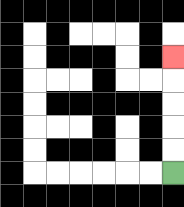{'start': '[7, 7]', 'end': '[7, 2]', 'path_directions': 'U,U,U,U,U', 'path_coordinates': '[[7, 7], [7, 6], [7, 5], [7, 4], [7, 3], [7, 2]]'}